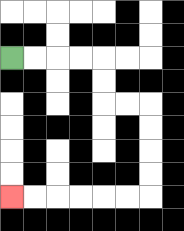{'start': '[0, 2]', 'end': '[0, 8]', 'path_directions': 'R,R,R,R,D,D,R,R,D,D,D,D,L,L,L,L,L,L', 'path_coordinates': '[[0, 2], [1, 2], [2, 2], [3, 2], [4, 2], [4, 3], [4, 4], [5, 4], [6, 4], [6, 5], [6, 6], [6, 7], [6, 8], [5, 8], [4, 8], [3, 8], [2, 8], [1, 8], [0, 8]]'}